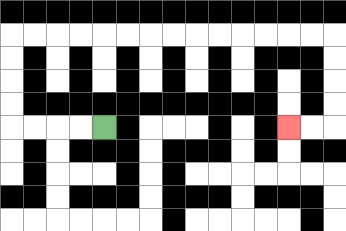{'start': '[4, 5]', 'end': '[12, 5]', 'path_directions': 'L,L,L,L,U,U,U,U,R,R,R,R,R,R,R,R,R,R,R,R,R,R,D,D,D,D,L,L', 'path_coordinates': '[[4, 5], [3, 5], [2, 5], [1, 5], [0, 5], [0, 4], [0, 3], [0, 2], [0, 1], [1, 1], [2, 1], [3, 1], [4, 1], [5, 1], [6, 1], [7, 1], [8, 1], [9, 1], [10, 1], [11, 1], [12, 1], [13, 1], [14, 1], [14, 2], [14, 3], [14, 4], [14, 5], [13, 5], [12, 5]]'}